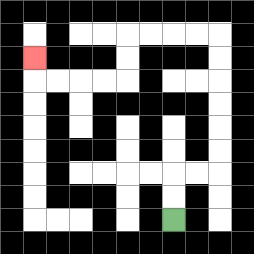{'start': '[7, 9]', 'end': '[1, 2]', 'path_directions': 'U,U,R,R,U,U,U,U,U,U,L,L,L,L,D,D,L,L,L,L,U', 'path_coordinates': '[[7, 9], [7, 8], [7, 7], [8, 7], [9, 7], [9, 6], [9, 5], [9, 4], [9, 3], [9, 2], [9, 1], [8, 1], [7, 1], [6, 1], [5, 1], [5, 2], [5, 3], [4, 3], [3, 3], [2, 3], [1, 3], [1, 2]]'}